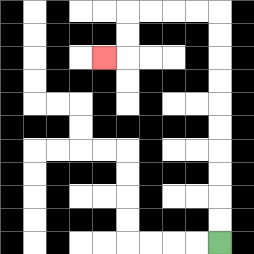{'start': '[9, 10]', 'end': '[4, 2]', 'path_directions': 'U,U,U,U,U,U,U,U,U,U,L,L,L,L,D,D,L', 'path_coordinates': '[[9, 10], [9, 9], [9, 8], [9, 7], [9, 6], [9, 5], [9, 4], [9, 3], [9, 2], [9, 1], [9, 0], [8, 0], [7, 0], [6, 0], [5, 0], [5, 1], [5, 2], [4, 2]]'}